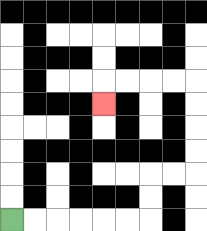{'start': '[0, 9]', 'end': '[4, 4]', 'path_directions': 'R,R,R,R,R,R,U,U,R,R,U,U,U,U,L,L,L,L,D', 'path_coordinates': '[[0, 9], [1, 9], [2, 9], [3, 9], [4, 9], [5, 9], [6, 9], [6, 8], [6, 7], [7, 7], [8, 7], [8, 6], [8, 5], [8, 4], [8, 3], [7, 3], [6, 3], [5, 3], [4, 3], [4, 4]]'}